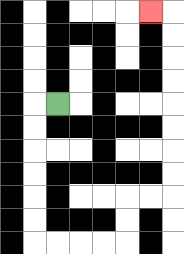{'start': '[2, 4]', 'end': '[6, 0]', 'path_directions': 'L,D,D,D,D,D,D,R,R,R,R,U,U,R,R,U,U,U,U,U,U,U,U,L', 'path_coordinates': '[[2, 4], [1, 4], [1, 5], [1, 6], [1, 7], [1, 8], [1, 9], [1, 10], [2, 10], [3, 10], [4, 10], [5, 10], [5, 9], [5, 8], [6, 8], [7, 8], [7, 7], [7, 6], [7, 5], [7, 4], [7, 3], [7, 2], [7, 1], [7, 0], [6, 0]]'}